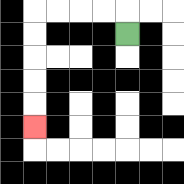{'start': '[5, 1]', 'end': '[1, 5]', 'path_directions': 'U,L,L,L,L,D,D,D,D,D', 'path_coordinates': '[[5, 1], [5, 0], [4, 0], [3, 0], [2, 0], [1, 0], [1, 1], [1, 2], [1, 3], [1, 4], [1, 5]]'}